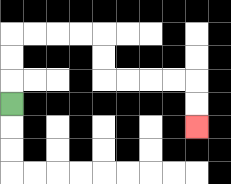{'start': '[0, 4]', 'end': '[8, 5]', 'path_directions': 'U,U,U,R,R,R,R,D,D,R,R,R,R,D,D', 'path_coordinates': '[[0, 4], [0, 3], [0, 2], [0, 1], [1, 1], [2, 1], [3, 1], [4, 1], [4, 2], [4, 3], [5, 3], [6, 3], [7, 3], [8, 3], [8, 4], [8, 5]]'}